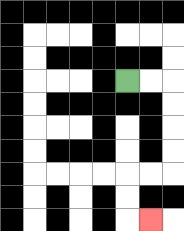{'start': '[5, 3]', 'end': '[6, 9]', 'path_directions': 'R,R,D,D,D,D,L,L,D,D,R', 'path_coordinates': '[[5, 3], [6, 3], [7, 3], [7, 4], [7, 5], [7, 6], [7, 7], [6, 7], [5, 7], [5, 8], [5, 9], [6, 9]]'}